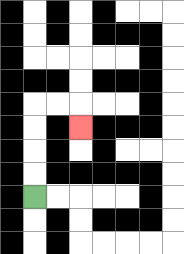{'start': '[1, 8]', 'end': '[3, 5]', 'path_directions': 'U,U,U,U,R,R,D', 'path_coordinates': '[[1, 8], [1, 7], [1, 6], [1, 5], [1, 4], [2, 4], [3, 4], [3, 5]]'}